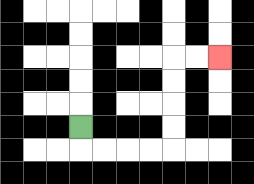{'start': '[3, 5]', 'end': '[9, 2]', 'path_directions': 'D,R,R,R,R,U,U,U,U,R,R', 'path_coordinates': '[[3, 5], [3, 6], [4, 6], [5, 6], [6, 6], [7, 6], [7, 5], [7, 4], [7, 3], [7, 2], [8, 2], [9, 2]]'}